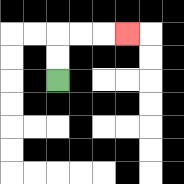{'start': '[2, 3]', 'end': '[5, 1]', 'path_directions': 'U,U,R,R,R', 'path_coordinates': '[[2, 3], [2, 2], [2, 1], [3, 1], [4, 1], [5, 1]]'}